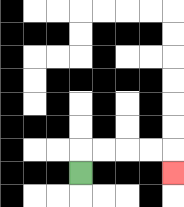{'start': '[3, 7]', 'end': '[7, 7]', 'path_directions': 'U,R,R,R,R,D', 'path_coordinates': '[[3, 7], [3, 6], [4, 6], [5, 6], [6, 6], [7, 6], [7, 7]]'}